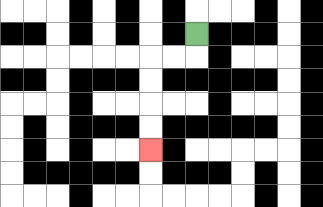{'start': '[8, 1]', 'end': '[6, 6]', 'path_directions': 'D,L,L,D,D,D,D', 'path_coordinates': '[[8, 1], [8, 2], [7, 2], [6, 2], [6, 3], [6, 4], [6, 5], [6, 6]]'}